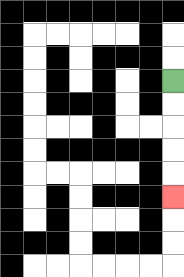{'start': '[7, 3]', 'end': '[7, 8]', 'path_directions': 'D,D,D,D,D', 'path_coordinates': '[[7, 3], [7, 4], [7, 5], [7, 6], [7, 7], [7, 8]]'}